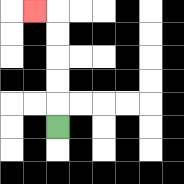{'start': '[2, 5]', 'end': '[1, 0]', 'path_directions': 'U,U,U,U,U,L', 'path_coordinates': '[[2, 5], [2, 4], [2, 3], [2, 2], [2, 1], [2, 0], [1, 0]]'}